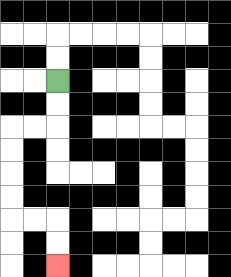{'start': '[2, 3]', 'end': '[2, 11]', 'path_directions': 'D,D,L,L,D,D,D,D,R,R,D,D', 'path_coordinates': '[[2, 3], [2, 4], [2, 5], [1, 5], [0, 5], [0, 6], [0, 7], [0, 8], [0, 9], [1, 9], [2, 9], [2, 10], [2, 11]]'}